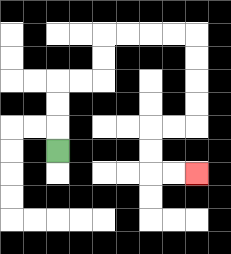{'start': '[2, 6]', 'end': '[8, 7]', 'path_directions': 'U,U,U,R,R,U,U,R,R,R,R,D,D,D,D,L,L,D,D,R,R', 'path_coordinates': '[[2, 6], [2, 5], [2, 4], [2, 3], [3, 3], [4, 3], [4, 2], [4, 1], [5, 1], [6, 1], [7, 1], [8, 1], [8, 2], [8, 3], [8, 4], [8, 5], [7, 5], [6, 5], [6, 6], [6, 7], [7, 7], [8, 7]]'}